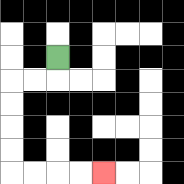{'start': '[2, 2]', 'end': '[4, 7]', 'path_directions': 'D,L,L,D,D,D,D,R,R,R,R', 'path_coordinates': '[[2, 2], [2, 3], [1, 3], [0, 3], [0, 4], [0, 5], [0, 6], [0, 7], [1, 7], [2, 7], [3, 7], [4, 7]]'}